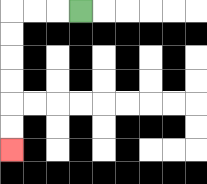{'start': '[3, 0]', 'end': '[0, 6]', 'path_directions': 'L,L,L,D,D,D,D,D,D', 'path_coordinates': '[[3, 0], [2, 0], [1, 0], [0, 0], [0, 1], [0, 2], [0, 3], [0, 4], [0, 5], [0, 6]]'}